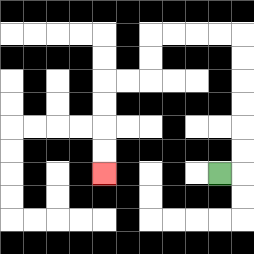{'start': '[9, 7]', 'end': '[4, 7]', 'path_directions': 'R,U,U,U,U,U,U,L,L,L,L,D,D,L,L,D,D,D,D', 'path_coordinates': '[[9, 7], [10, 7], [10, 6], [10, 5], [10, 4], [10, 3], [10, 2], [10, 1], [9, 1], [8, 1], [7, 1], [6, 1], [6, 2], [6, 3], [5, 3], [4, 3], [4, 4], [4, 5], [4, 6], [4, 7]]'}